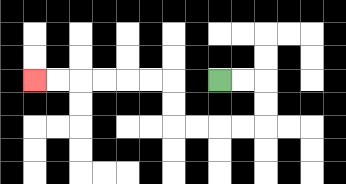{'start': '[9, 3]', 'end': '[1, 3]', 'path_directions': 'R,R,D,D,L,L,L,L,U,U,L,L,L,L,L,L', 'path_coordinates': '[[9, 3], [10, 3], [11, 3], [11, 4], [11, 5], [10, 5], [9, 5], [8, 5], [7, 5], [7, 4], [7, 3], [6, 3], [5, 3], [4, 3], [3, 3], [2, 3], [1, 3]]'}